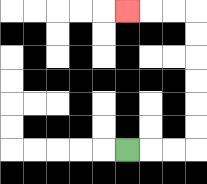{'start': '[5, 6]', 'end': '[5, 0]', 'path_directions': 'R,R,R,U,U,U,U,U,U,L,L,L', 'path_coordinates': '[[5, 6], [6, 6], [7, 6], [8, 6], [8, 5], [8, 4], [8, 3], [8, 2], [8, 1], [8, 0], [7, 0], [6, 0], [5, 0]]'}